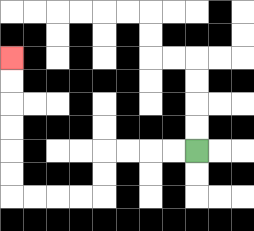{'start': '[8, 6]', 'end': '[0, 2]', 'path_directions': 'L,L,L,L,D,D,L,L,L,L,U,U,U,U,U,U', 'path_coordinates': '[[8, 6], [7, 6], [6, 6], [5, 6], [4, 6], [4, 7], [4, 8], [3, 8], [2, 8], [1, 8], [0, 8], [0, 7], [0, 6], [0, 5], [0, 4], [0, 3], [0, 2]]'}